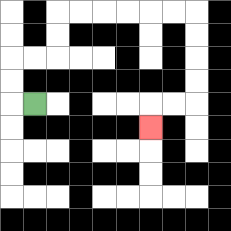{'start': '[1, 4]', 'end': '[6, 5]', 'path_directions': 'L,U,U,R,R,U,U,R,R,R,R,R,R,D,D,D,D,L,L,D', 'path_coordinates': '[[1, 4], [0, 4], [0, 3], [0, 2], [1, 2], [2, 2], [2, 1], [2, 0], [3, 0], [4, 0], [5, 0], [6, 0], [7, 0], [8, 0], [8, 1], [8, 2], [8, 3], [8, 4], [7, 4], [6, 4], [6, 5]]'}